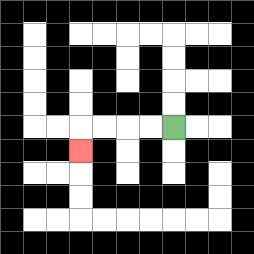{'start': '[7, 5]', 'end': '[3, 6]', 'path_directions': 'L,L,L,L,D', 'path_coordinates': '[[7, 5], [6, 5], [5, 5], [4, 5], [3, 5], [3, 6]]'}